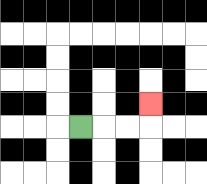{'start': '[3, 5]', 'end': '[6, 4]', 'path_directions': 'R,R,R,U', 'path_coordinates': '[[3, 5], [4, 5], [5, 5], [6, 5], [6, 4]]'}